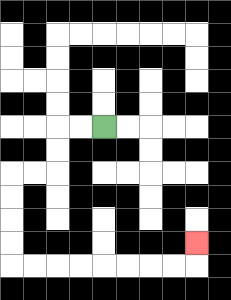{'start': '[4, 5]', 'end': '[8, 10]', 'path_directions': 'L,L,D,D,L,L,D,D,D,D,R,R,R,R,R,R,R,R,U', 'path_coordinates': '[[4, 5], [3, 5], [2, 5], [2, 6], [2, 7], [1, 7], [0, 7], [0, 8], [0, 9], [0, 10], [0, 11], [1, 11], [2, 11], [3, 11], [4, 11], [5, 11], [6, 11], [7, 11], [8, 11], [8, 10]]'}